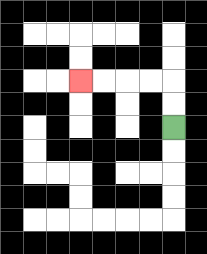{'start': '[7, 5]', 'end': '[3, 3]', 'path_directions': 'U,U,L,L,L,L', 'path_coordinates': '[[7, 5], [7, 4], [7, 3], [6, 3], [5, 3], [4, 3], [3, 3]]'}